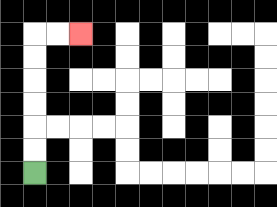{'start': '[1, 7]', 'end': '[3, 1]', 'path_directions': 'U,U,U,U,U,U,R,R', 'path_coordinates': '[[1, 7], [1, 6], [1, 5], [1, 4], [1, 3], [1, 2], [1, 1], [2, 1], [3, 1]]'}